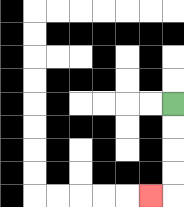{'start': '[7, 4]', 'end': '[6, 8]', 'path_directions': 'D,D,D,D,L', 'path_coordinates': '[[7, 4], [7, 5], [7, 6], [7, 7], [7, 8], [6, 8]]'}